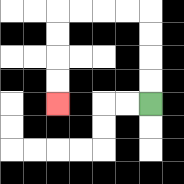{'start': '[6, 4]', 'end': '[2, 4]', 'path_directions': 'U,U,U,U,L,L,L,L,D,D,D,D', 'path_coordinates': '[[6, 4], [6, 3], [6, 2], [6, 1], [6, 0], [5, 0], [4, 0], [3, 0], [2, 0], [2, 1], [2, 2], [2, 3], [2, 4]]'}